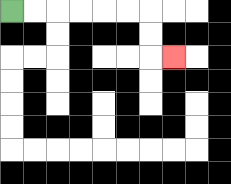{'start': '[0, 0]', 'end': '[7, 2]', 'path_directions': 'R,R,R,R,R,R,D,D,R', 'path_coordinates': '[[0, 0], [1, 0], [2, 0], [3, 0], [4, 0], [5, 0], [6, 0], [6, 1], [6, 2], [7, 2]]'}